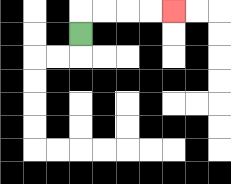{'start': '[3, 1]', 'end': '[7, 0]', 'path_directions': 'U,R,R,R,R', 'path_coordinates': '[[3, 1], [3, 0], [4, 0], [5, 0], [6, 0], [7, 0]]'}